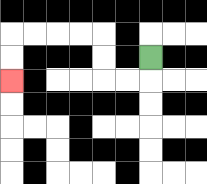{'start': '[6, 2]', 'end': '[0, 3]', 'path_directions': 'D,L,L,U,U,L,L,L,L,D,D', 'path_coordinates': '[[6, 2], [6, 3], [5, 3], [4, 3], [4, 2], [4, 1], [3, 1], [2, 1], [1, 1], [0, 1], [0, 2], [0, 3]]'}